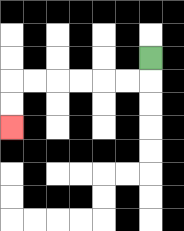{'start': '[6, 2]', 'end': '[0, 5]', 'path_directions': 'D,L,L,L,L,L,L,D,D', 'path_coordinates': '[[6, 2], [6, 3], [5, 3], [4, 3], [3, 3], [2, 3], [1, 3], [0, 3], [0, 4], [0, 5]]'}